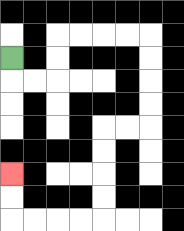{'start': '[0, 2]', 'end': '[0, 7]', 'path_directions': 'D,R,R,U,U,R,R,R,R,D,D,D,D,L,L,D,D,D,D,L,L,L,L,U,U', 'path_coordinates': '[[0, 2], [0, 3], [1, 3], [2, 3], [2, 2], [2, 1], [3, 1], [4, 1], [5, 1], [6, 1], [6, 2], [6, 3], [6, 4], [6, 5], [5, 5], [4, 5], [4, 6], [4, 7], [4, 8], [4, 9], [3, 9], [2, 9], [1, 9], [0, 9], [0, 8], [0, 7]]'}